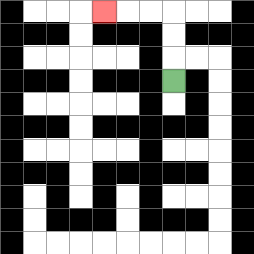{'start': '[7, 3]', 'end': '[4, 0]', 'path_directions': 'U,U,U,L,L,L', 'path_coordinates': '[[7, 3], [7, 2], [7, 1], [7, 0], [6, 0], [5, 0], [4, 0]]'}